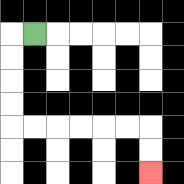{'start': '[1, 1]', 'end': '[6, 7]', 'path_directions': 'L,D,D,D,D,R,R,R,R,R,R,D,D', 'path_coordinates': '[[1, 1], [0, 1], [0, 2], [0, 3], [0, 4], [0, 5], [1, 5], [2, 5], [3, 5], [4, 5], [5, 5], [6, 5], [6, 6], [6, 7]]'}